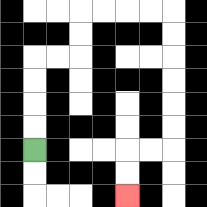{'start': '[1, 6]', 'end': '[5, 8]', 'path_directions': 'U,U,U,U,R,R,U,U,R,R,R,R,D,D,D,D,D,D,L,L,D,D', 'path_coordinates': '[[1, 6], [1, 5], [1, 4], [1, 3], [1, 2], [2, 2], [3, 2], [3, 1], [3, 0], [4, 0], [5, 0], [6, 0], [7, 0], [7, 1], [7, 2], [7, 3], [7, 4], [7, 5], [7, 6], [6, 6], [5, 6], [5, 7], [5, 8]]'}